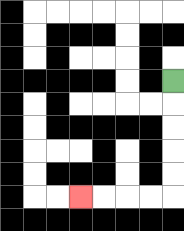{'start': '[7, 3]', 'end': '[3, 8]', 'path_directions': 'D,D,D,D,D,L,L,L,L', 'path_coordinates': '[[7, 3], [7, 4], [7, 5], [7, 6], [7, 7], [7, 8], [6, 8], [5, 8], [4, 8], [3, 8]]'}